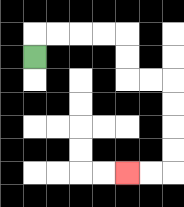{'start': '[1, 2]', 'end': '[5, 7]', 'path_directions': 'U,R,R,R,R,D,D,R,R,D,D,D,D,L,L', 'path_coordinates': '[[1, 2], [1, 1], [2, 1], [3, 1], [4, 1], [5, 1], [5, 2], [5, 3], [6, 3], [7, 3], [7, 4], [7, 5], [7, 6], [7, 7], [6, 7], [5, 7]]'}